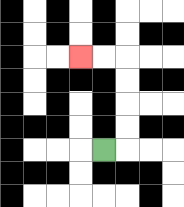{'start': '[4, 6]', 'end': '[3, 2]', 'path_directions': 'R,U,U,U,U,L,L', 'path_coordinates': '[[4, 6], [5, 6], [5, 5], [5, 4], [5, 3], [5, 2], [4, 2], [3, 2]]'}